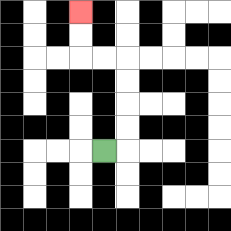{'start': '[4, 6]', 'end': '[3, 0]', 'path_directions': 'R,U,U,U,U,L,L,U,U', 'path_coordinates': '[[4, 6], [5, 6], [5, 5], [5, 4], [5, 3], [5, 2], [4, 2], [3, 2], [3, 1], [3, 0]]'}